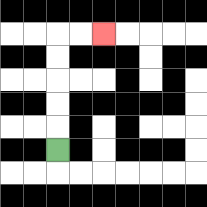{'start': '[2, 6]', 'end': '[4, 1]', 'path_directions': 'U,U,U,U,U,R,R', 'path_coordinates': '[[2, 6], [2, 5], [2, 4], [2, 3], [2, 2], [2, 1], [3, 1], [4, 1]]'}